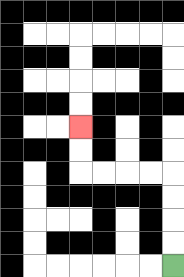{'start': '[7, 11]', 'end': '[3, 5]', 'path_directions': 'U,U,U,U,L,L,L,L,U,U', 'path_coordinates': '[[7, 11], [7, 10], [7, 9], [7, 8], [7, 7], [6, 7], [5, 7], [4, 7], [3, 7], [3, 6], [3, 5]]'}